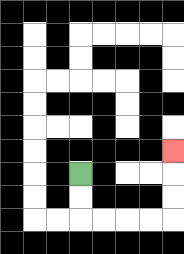{'start': '[3, 7]', 'end': '[7, 6]', 'path_directions': 'D,D,R,R,R,R,U,U,U', 'path_coordinates': '[[3, 7], [3, 8], [3, 9], [4, 9], [5, 9], [6, 9], [7, 9], [7, 8], [7, 7], [7, 6]]'}